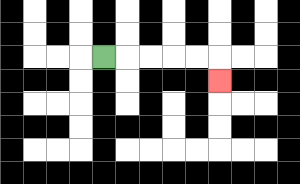{'start': '[4, 2]', 'end': '[9, 3]', 'path_directions': 'R,R,R,R,R,D', 'path_coordinates': '[[4, 2], [5, 2], [6, 2], [7, 2], [8, 2], [9, 2], [9, 3]]'}